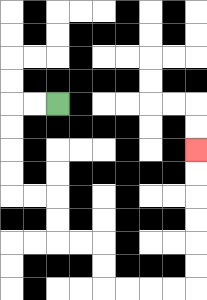{'start': '[2, 4]', 'end': '[8, 6]', 'path_directions': 'L,L,D,D,D,D,R,R,D,D,R,R,D,D,R,R,R,R,U,U,U,U,U,U', 'path_coordinates': '[[2, 4], [1, 4], [0, 4], [0, 5], [0, 6], [0, 7], [0, 8], [1, 8], [2, 8], [2, 9], [2, 10], [3, 10], [4, 10], [4, 11], [4, 12], [5, 12], [6, 12], [7, 12], [8, 12], [8, 11], [8, 10], [8, 9], [8, 8], [8, 7], [8, 6]]'}